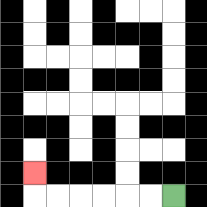{'start': '[7, 8]', 'end': '[1, 7]', 'path_directions': 'L,L,L,L,L,L,U', 'path_coordinates': '[[7, 8], [6, 8], [5, 8], [4, 8], [3, 8], [2, 8], [1, 8], [1, 7]]'}